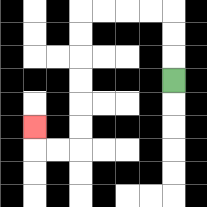{'start': '[7, 3]', 'end': '[1, 5]', 'path_directions': 'U,U,U,L,L,L,L,D,D,D,D,D,D,L,L,U', 'path_coordinates': '[[7, 3], [7, 2], [7, 1], [7, 0], [6, 0], [5, 0], [4, 0], [3, 0], [3, 1], [3, 2], [3, 3], [3, 4], [3, 5], [3, 6], [2, 6], [1, 6], [1, 5]]'}